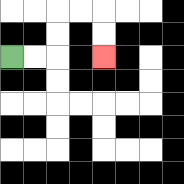{'start': '[0, 2]', 'end': '[4, 2]', 'path_directions': 'R,R,U,U,R,R,D,D', 'path_coordinates': '[[0, 2], [1, 2], [2, 2], [2, 1], [2, 0], [3, 0], [4, 0], [4, 1], [4, 2]]'}